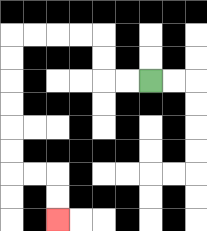{'start': '[6, 3]', 'end': '[2, 9]', 'path_directions': 'L,L,U,U,L,L,L,L,D,D,D,D,D,D,R,R,D,D', 'path_coordinates': '[[6, 3], [5, 3], [4, 3], [4, 2], [4, 1], [3, 1], [2, 1], [1, 1], [0, 1], [0, 2], [0, 3], [0, 4], [0, 5], [0, 6], [0, 7], [1, 7], [2, 7], [2, 8], [2, 9]]'}